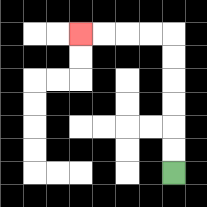{'start': '[7, 7]', 'end': '[3, 1]', 'path_directions': 'U,U,U,U,U,U,L,L,L,L', 'path_coordinates': '[[7, 7], [7, 6], [7, 5], [7, 4], [7, 3], [7, 2], [7, 1], [6, 1], [5, 1], [4, 1], [3, 1]]'}